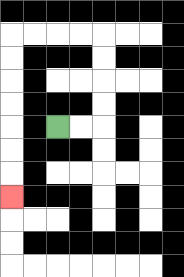{'start': '[2, 5]', 'end': '[0, 8]', 'path_directions': 'R,R,U,U,U,U,L,L,L,L,D,D,D,D,D,D,D', 'path_coordinates': '[[2, 5], [3, 5], [4, 5], [4, 4], [4, 3], [4, 2], [4, 1], [3, 1], [2, 1], [1, 1], [0, 1], [0, 2], [0, 3], [0, 4], [0, 5], [0, 6], [0, 7], [0, 8]]'}